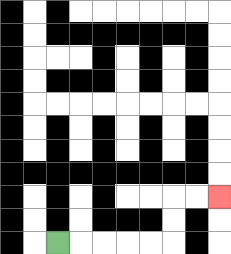{'start': '[2, 10]', 'end': '[9, 8]', 'path_directions': 'R,R,R,R,R,U,U,R,R', 'path_coordinates': '[[2, 10], [3, 10], [4, 10], [5, 10], [6, 10], [7, 10], [7, 9], [7, 8], [8, 8], [9, 8]]'}